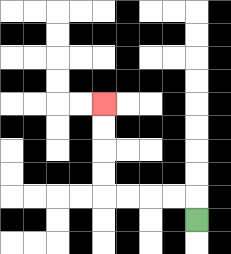{'start': '[8, 9]', 'end': '[4, 4]', 'path_directions': 'U,L,L,L,L,U,U,U,U', 'path_coordinates': '[[8, 9], [8, 8], [7, 8], [6, 8], [5, 8], [4, 8], [4, 7], [4, 6], [4, 5], [4, 4]]'}